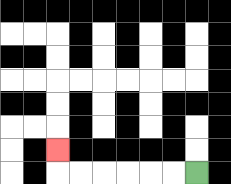{'start': '[8, 7]', 'end': '[2, 6]', 'path_directions': 'L,L,L,L,L,L,U', 'path_coordinates': '[[8, 7], [7, 7], [6, 7], [5, 7], [4, 7], [3, 7], [2, 7], [2, 6]]'}